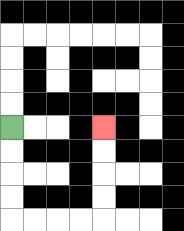{'start': '[0, 5]', 'end': '[4, 5]', 'path_directions': 'D,D,D,D,R,R,R,R,U,U,U,U', 'path_coordinates': '[[0, 5], [0, 6], [0, 7], [0, 8], [0, 9], [1, 9], [2, 9], [3, 9], [4, 9], [4, 8], [4, 7], [4, 6], [4, 5]]'}